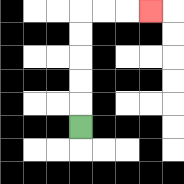{'start': '[3, 5]', 'end': '[6, 0]', 'path_directions': 'U,U,U,U,U,R,R,R', 'path_coordinates': '[[3, 5], [3, 4], [3, 3], [3, 2], [3, 1], [3, 0], [4, 0], [5, 0], [6, 0]]'}